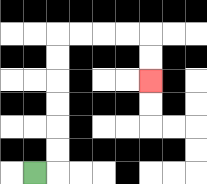{'start': '[1, 7]', 'end': '[6, 3]', 'path_directions': 'R,U,U,U,U,U,U,R,R,R,R,D,D', 'path_coordinates': '[[1, 7], [2, 7], [2, 6], [2, 5], [2, 4], [2, 3], [2, 2], [2, 1], [3, 1], [4, 1], [5, 1], [6, 1], [6, 2], [6, 3]]'}